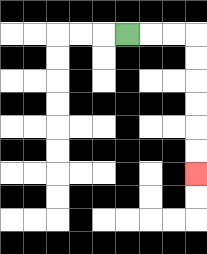{'start': '[5, 1]', 'end': '[8, 7]', 'path_directions': 'R,R,R,D,D,D,D,D,D', 'path_coordinates': '[[5, 1], [6, 1], [7, 1], [8, 1], [8, 2], [8, 3], [8, 4], [8, 5], [8, 6], [8, 7]]'}